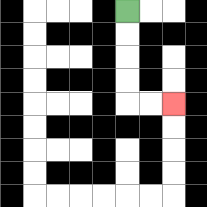{'start': '[5, 0]', 'end': '[7, 4]', 'path_directions': 'D,D,D,D,R,R', 'path_coordinates': '[[5, 0], [5, 1], [5, 2], [5, 3], [5, 4], [6, 4], [7, 4]]'}